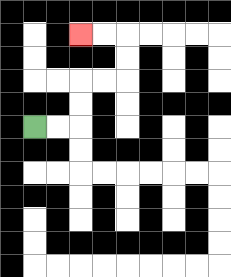{'start': '[1, 5]', 'end': '[3, 1]', 'path_directions': 'R,R,U,U,R,R,U,U,L,L', 'path_coordinates': '[[1, 5], [2, 5], [3, 5], [3, 4], [3, 3], [4, 3], [5, 3], [5, 2], [5, 1], [4, 1], [3, 1]]'}